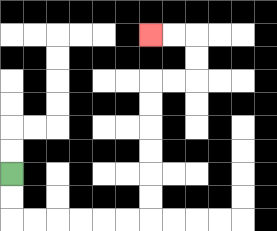{'start': '[0, 7]', 'end': '[6, 1]', 'path_directions': 'D,D,R,R,R,R,R,R,U,U,U,U,U,U,R,R,U,U,L,L', 'path_coordinates': '[[0, 7], [0, 8], [0, 9], [1, 9], [2, 9], [3, 9], [4, 9], [5, 9], [6, 9], [6, 8], [6, 7], [6, 6], [6, 5], [6, 4], [6, 3], [7, 3], [8, 3], [8, 2], [8, 1], [7, 1], [6, 1]]'}